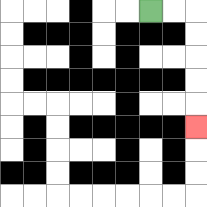{'start': '[6, 0]', 'end': '[8, 5]', 'path_directions': 'R,R,D,D,D,D,D', 'path_coordinates': '[[6, 0], [7, 0], [8, 0], [8, 1], [8, 2], [8, 3], [8, 4], [8, 5]]'}